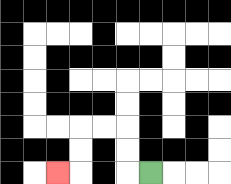{'start': '[6, 7]', 'end': '[2, 7]', 'path_directions': 'L,U,U,L,L,D,D,L', 'path_coordinates': '[[6, 7], [5, 7], [5, 6], [5, 5], [4, 5], [3, 5], [3, 6], [3, 7], [2, 7]]'}